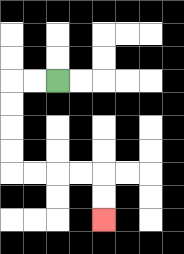{'start': '[2, 3]', 'end': '[4, 9]', 'path_directions': 'L,L,D,D,D,D,R,R,R,R,D,D', 'path_coordinates': '[[2, 3], [1, 3], [0, 3], [0, 4], [0, 5], [0, 6], [0, 7], [1, 7], [2, 7], [3, 7], [4, 7], [4, 8], [4, 9]]'}